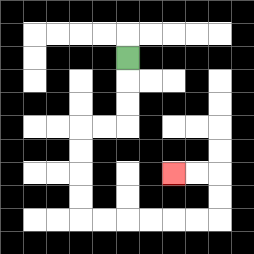{'start': '[5, 2]', 'end': '[7, 7]', 'path_directions': 'D,D,D,L,L,D,D,D,D,R,R,R,R,R,R,U,U,L,L', 'path_coordinates': '[[5, 2], [5, 3], [5, 4], [5, 5], [4, 5], [3, 5], [3, 6], [3, 7], [3, 8], [3, 9], [4, 9], [5, 9], [6, 9], [7, 9], [8, 9], [9, 9], [9, 8], [9, 7], [8, 7], [7, 7]]'}